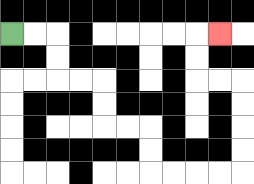{'start': '[0, 1]', 'end': '[9, 1]', 'path_directions': 'R,R,D,D,R,R,D,D,R,R,D,D,R,R,R,R,U,U,U,U,L,L,U,U,R', 'path_coordinates': '[[0, 1], [1, 1], [2, 1], [2, 2], [2, 3], [3, 3], [4, 3], [4, 4], [4, 5], [5, 5], [6, 5], [6, 6], [6, 7], [7, 7], [8, 7], [9, 7], [10, 7], [10, 6], [10, 5], [10, 4], [10, 3], [9, 3], [8, 3], [8, 2], [8, 1], [9, 1]]'}